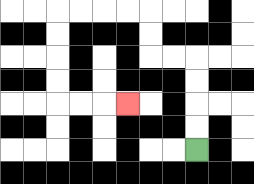{'start': '[8, 6]', 'end': '[5, 4]', 'path_directions': 'U,U,U,U,L,L,U,U,L,L,L,L,D,D,D,D,R,R,R', 'path_coordinates': '[[8, 6], [8, 5], [8, 4], [8, 3], [8, 2], [7, 2], [6, 2], [6, 1], [6, 0], [5, 0], [4, 0], [3, 0], [2, 0], [2, 1], [2, 2], [2, 3], [2, 4], [3, 4], [4, 4], [5, 4]]'}